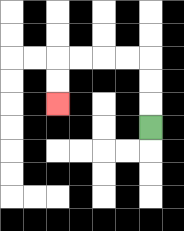{'start': '[6, 5]', 'end': '[2, 4]', 'path_directions': 'U,U,U,L,L,L,L,D,D', 'path_coordinates': '[[6, 5], [6, 4], [6, 3], [6, 2], [5, 2], [4, 2], [3, 2], [2, 2], [2, 3], [2, 4]]'}